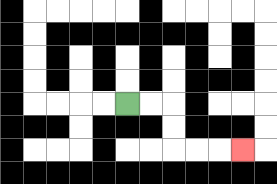{'start': '[5, 4]', 'end': '[10, 6]', 'path_directions': 'R,R,D,D,R,R,R', 'path_coordinates': '[[5, 4], [6, 4], [7, 4], [7, 5], [7, 6], [8, 6], [9, 6], [10, 6]]'}